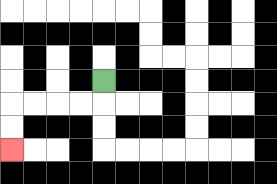{'start': '[4, 3]', 'end': '[0, 6]', 'path_directions': 'D,L,L,L,L,D,D', 'path_coordinates': '[[4, 3], [4, 4], [3, 4], [2, 4], [1, 4], [0, 4], [0, 5], [0, 6]]'}